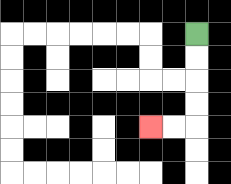{'start': '[8, 1]', 'end': '[6, 5]', 'path_directions': 'D,D,D,D,L,L', 'path_coordinates': '[[8, 1], [8, 2], [8, 3], [8, 4], [8, 5], [7, 5], [6, 5]]'}